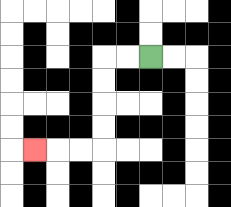{'start': '[6, 2]', 'end': '[1, 6]', 'path_directions': 'L,L,D,D,D,D,L,L,L', 'path_coordinates': '[[6, 2], [5, 2], [4, 2], [4, 3], [4, 4], [4, 5], [4, 6], [3, 6], [2, 6], [1, 6]]'}